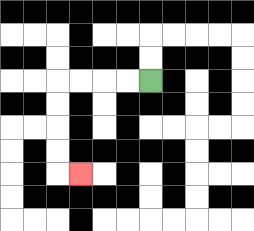{'start': '[6, 3]', 'end': '[3, 7]', 'path_directions': 'L,L,L,L,D,D,D,D,R', 'path_coordinates': '[[6, 3], [5, 3], [4, 3], [3, 3], [2, 3], [2, 4], [2, 5], [2, 6], [2, 7], [3, 7]]'}